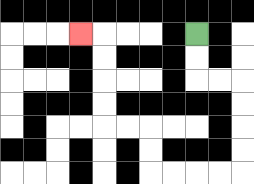{'start': '[8, 1]', 'end': '[3, 1]', 'path_directions': 'D,D,R,R,D,D,D,D,L,L,L,L,U,U,L,L,U,U,U,U,L', 'path_coordinates': '[[8, 1], [8, 2], [8, 3], [9, 3], [10, 3], [10, 4], [10, 5], [10, 6], [10, 7], [9, 7], [8, 7], [7, 7], [6, 7], [6, 6], [6, 5], [5, 5], [4, 5], [4, 4], [4, 3], [4, 2], [4, 1], [3, 1]]'}